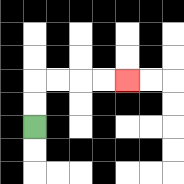{'start': '[1, 5]', 'end': '[5, 3]', 'path_directions': 'U,U,R,R,R,R', 'path_coordinates': '[[1, 5], [1, 4], [1, 3], [2, 3], [3, 3], [4, 3], [5, 3]]'}